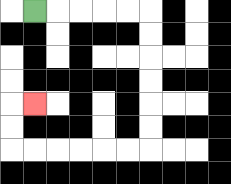{'start': '[1, 0]', 'end': '[1, 4]', 'path_directions': 'R,R,R,R,R,D,D,D,D,D,D,L,L,L,L,L,L,U,U,R', 'path_coordinates': '[[1, 0], [2, 0], [3, 0], [4, 0], [5, 0], [6, 0], [6, 1], [6, 2], [6, 3], [6, 4], [6, 5], [6, 6], [5, 6], [4, 6], [3, 6], [2, 6], [1, 6], [0, 6], [0, 5], [0, 4], [1, 4]]'}